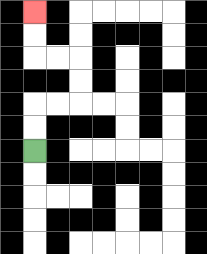{'start': '[1, 6]', 'end': '[1, 0]', 'path_directions': 'U,U,R,R,U,U,L,L,U,U', 'path_coordinates': '[[1, 6], [1, 5], [1, 4], [2, 4], [3, 4], [3, 3], [3, 2], [2, 2], [1, 2], [1, 1], [1, 0]]'}